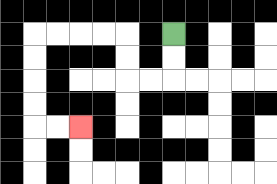{'start': '[7, 1]', 'end': '[3, 5]', 'path_directions': 'D,D,L,L,U,U,L,L,L,L,D,D,D,D,R,R', 'path_coordinates': '[[7, 1], [7, 2], [7, 3], [6, 3], [5, 3], [5, 2], [5, 1], [4, 1], [3, 1], [2, 1], [1, 1], [1, 2], [1, 3], [1, 4], [1, 5], [2, 5], [3, 5]]'}